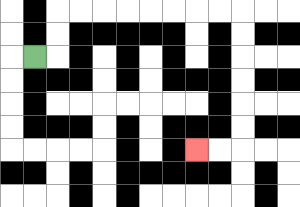{'start': '[1, 2]', 'end': '[8, 6]', 'path_directions': 'R,U,U,R,R,R,R,R,R,R,R,D,D,D,D,D,D,L,L', 'path_coordinates': '[[1, 2], [2, 2], [2, 1], [2, 0], [3, 0], [4, 0], [5, 0], [6, 0], [7, 0], [8, 0], [9, 0], [10, 0], [10, 1], [10, 2], [10, 3], [10, 4], [10, 5], [10, 6], [9, 6], [8, 6]]'}